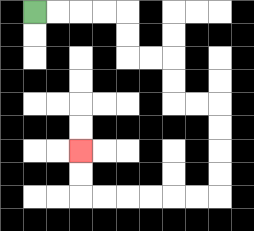{'start': '[1, 0]', 'end': '[3, 6]', 'path_directions': 'R,R,R,R,D,D,R,R,D,D,R,R,D,D,D,D,L,L,L,L,L,L,U,U', 'path_coordinates': '[[1, 0], [2, 0], [3, 0], [4, 0], [5, 0], [5, 1], [5, 2], [6, 2], [7, 2], [7, 3], [7, 4], [8, 4], [9, 4], [9, 5], [9, 6], [9, 7], [9, 8], [8, 8], [7, 8], [6, 8], [5, 8], [4, 8], [3, 8], [3, 7], [3, 6]]'}